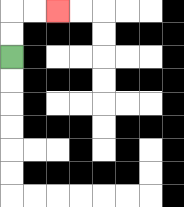{'start': '[0, 2]', 'end': '[2, 0]', 'path_directions': 'U,U,R,R', 'path_coordinates': '[[0, 2], [0, 1], [0, 0], [1, 0], [2, 0]]'}